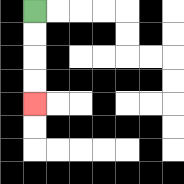{'start': '[1, 0]', 'end': '[1, 4]', 'path_directions': 'D,D,D,D', 'path_coordinates': '[[1, 0], [1, 1], [1, 2], [1, 3], [1, 4]]'}